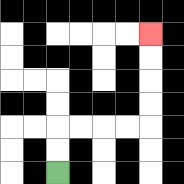{'start': '[2, 7]', 'end': '[6, 1]', 'path_directions': 'U,U,R,R,R,R,U,U,U,U', 'path_coordinates': '[[2, 7], [2, 6], [2, 5], [3, 5], [4, 5], [5, 5], [6, 5], [6, 4], [6, 3], [6, 2], [6, 1]]'}